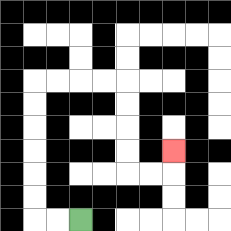{'start': '[3, 9]', 'end': '[7, 6]', 'path_directions': 'L,L,U,U,U,U,U,U,R,R,R,R,D,D,D,D,R,R,U', 'path_coordinates': '[[3, 9], [2, 9], [1, 9], [1, 8], [1, 7], [1, 6], [1, 5], [1, 4], [1, 3], [2, 3], [3, 3], [4, 3], [5, 3], [5, 4], [5, 5], [5, 6], [5, 7], [6, 7], [7, 7], [7, 6]]'}